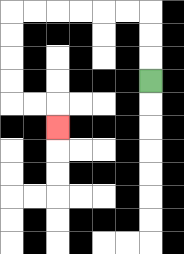{'start': '[6, 3]', 'end': '[2, 5]', 'path_directions': 'U,U,U,L,L,L,L,L,L,D,D,D,D,R,R,D', 'path_coordinates': '[[6, 3], [6, 2], [6, 1], [6, 0], [5, 0], [4, 0], [3, 0], [2, 0], [1, 0], [0, 0], [0, 1], [0, 2], [0, 3], [0, 4], [1, 4], [2, 4], [2, 5]]'}